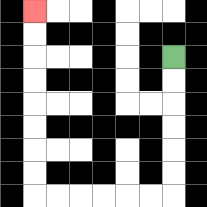{'start': '[7, 2]', 'end': '[1, 0]', 'path_directions': 'D,D,D,D,D,D,L,L,L,L,L,L,U,U,U,U,U,U,U,U', 'path_coordinates': '[[7, 2], [7, 3], [7, 4], [7, 5], [7, 6], [7, 7], [7, 8], [6, 8], [5, 8], [4, 8], [3, 8], [2, 8], [1, 8], [1, 7], [1, 6], [1, 5], [1, 4], [1, 3], [1, 2], [1, 1], [1, 0]]'}